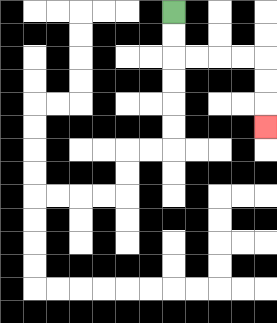{'start': '[7, 0]', 'end': '[11, 5]', 'path_directions': 'D,D,R,R,R,R,D,D,D', 'path_coordinates': '[[7, 0], [7, 1], [7, 2], [8, 2], [9, 2], [10, 2], [11, 2], [11, 3], [11, 4], [11, 5]]'}